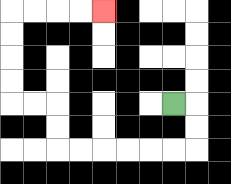{'start': '[7, 4]', 'end': '[4, 0]', 'path_directions': 'R,D,D,L,L,L,L,L,L,U,U,L,L,U,U,U,U,R,R,R,R', 'path_coordinates': '[[7, 4], [8, 4], [8, 5], [8, 6], [7, 6], [6, 6], [5, 6], [4, 6], [3, 6], [2, 6], [2, 5], [2, 4], [1, 4], [0, 4], [0, 3], [0, 2], [0, 1], [0, 0], [1, 0], [2, 0], [3, 0], [4, 0]]'}